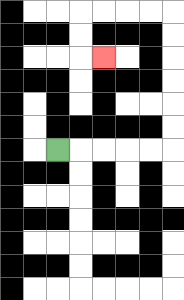{'start': '[2, 6]', 'end': '[4, 2]', 'path_directions': 'R,R,R,R,R,U,U,U,U,U,U,L,L,L,L,D,D,R', 'path_coordinates': '[[2, 6], [3, 6], [4, 6], [5, 6], [6, 6], [7, 6], [7, 5], [7, 4], [7, 3], [7, 2], [7, 1], [7, 0], [6, 0], [5, 0], [4, 0], [3, 0], [3, 1], [3, 2], [4, 2]]'}